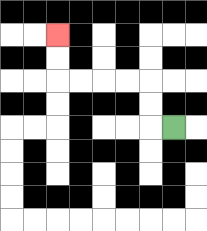{'start': '[7, 5]', 'end': '[2, 1]', 'path_directions': 'L,U,U,L,L,L,L,U,U', 'path_coordinates': '[[7, 5], [6, 5], [6, 4], [6, 3], [5, 3], [4, 3], [3, 3], [2, 3], [2, 2], [2, 1]]'}